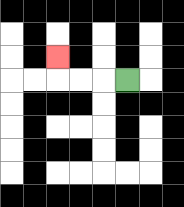{'start': '[5, 3]', 'end': '[2, 2]', 'path_directions': 'L,L,L,U', 'path_coordinates': '[[5, 3], [4, 3], [3, 3], [2, 3], [2, 2]]'}